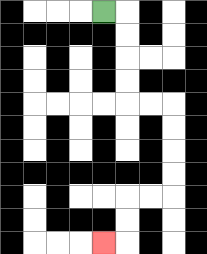{'start': '[4, 0]', 'end': '[4, 10]', 'path_directions': 'R,D,D,D,D,R,R,D,D,D,D,L,L,D,D,L', 'path_coordinates': '[[4, 0], [5, 0], [5, 1], [5, 2], [5, 3], [5, 4], [6, 4], [7, 4], [7, 5], [7, 6], [7, 7], [7, 8], [6, 8], [5, 8], [5, 9], [5, 10], [4, 10]]'}